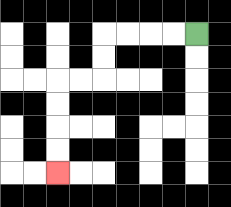{'start': '[8, 1]', 'end': '[2, 7]', 'path_directions': 'L,L,L,L,D,D,L,L,D,D,D,D', 'path_coordinates': '[[8, 1], [7, 1], [6, 1], [5, 1], [4, 1], [4, 2], [4, 3], [3, 3], [2, 3], [2, 4], [2, 5], [2, 6], [2, 7]]'}